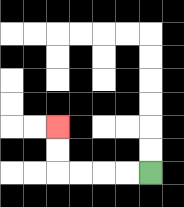{'start': '[6, 7]', 'end': '[2, 5]', 'path_directions': 'L,L,L,L,U,U', 'path_coordinates': '[[6, 7], [5, 7], [4, 7], [3, 7], [2, 7], [2, 6], [2, 5]]'}